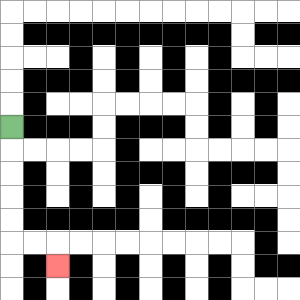{'start': '[0, 5]', 'end': '[2, 11]', 'path_directions': 'D,D,D,D,D,R,R,D', 'path_coordinates': '[[0, 5], [0, 6], [0, 7], [0, 8], [0, 9], [0, 10], [1, 10], [2, 10], [2, 11]]'}